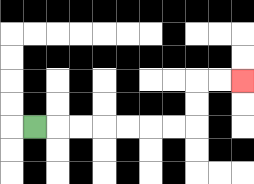{'start': '[1, 5]', 'end': '[10, 3]', 'path_directions': 'R,R,R,R,R,R,R,U,U,R,R', 'path_coordinates': '[[1, 5], [2, 5], [3, 5], [4, 5], [5, 5], [6, 5], [7, 5], [8, 5], [8, 4], [8, 3], [9, 3], [10, 3]]'}